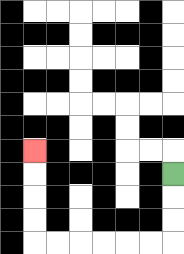{'start': '[7, 7]', 'end': '[1, 6]', 'path_directions': 'D,D,D,L,L,L,L,L,L,U,U,U,U', 'path_coordinates': '[[7, 7], [7, 8], [7, 9], [7, 10], [6, 10], [5, 10], [4, 10], [3, 10], [2, 10], [1, 10], [1, 9], [1, 8], [1, 7], [1, 6]]'}